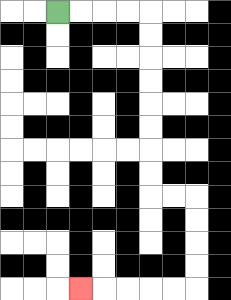{'start': '[2, 0]', 'end': '[3, 12]', 'path_directions': 'R,R,R,R,D,D,D,D,D,D,D,D,R,R,D,D,D,D,L,L,L,L,L', 'path_coordinates': '[[2, 0], [3, 0], [4, 0], [5, 0], [6, 0], [6, 1], [6, 2], [6, 3], [6, 4], [6, 5], [6, 6], [6, 7], [6, 8], [7, 8], [8, 8], [8, 9], [8, 10], [8, 11], [8, 12], [7, 12], [6, 12], [5, 12], [4, 12], [3, 12]]'}